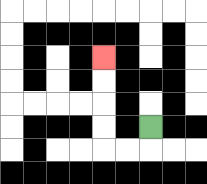{'start': '[6, 5]', 'end': '[4, 2]', 'path_directions': 'D,L,L,U,U,U,U', 'path_coordinates': '[[6, 5], [6, 6], [5, 6], [4, 6], [4, 5], [4, 4], [4, 3], [4, 2]]'}